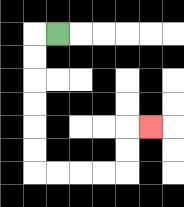{'start': '[2, 1]', 'end': '[6, 5]', 'path_directions': 'L,D,D,D,D,D,D,R,R,R,R,U,U,R', 'path_coordinates': '[[2, 1], [1, 1], [1, 2], [1, 3], [1, 4], [1, 5], [1, 6], [1, 7], [2, 7], [3, 7], [4, 7], [5, 7], [5, 6], [5, 5], [6, 5]]'}